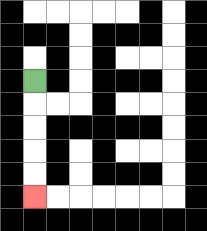{'start': '[1, 3]', 'end': '[1, 8]', 'path_directions': 'D,D,D,D,D', 'path_coordinates': '[[1, 3], [1, 4], [1, 5], [1, 6], [1, 7], [1, 8]]'}